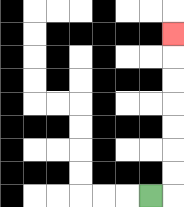{'start': '[6, 8]', 'end': '[7, 1]', 'path_directions': 'R,U,U,U,U,U,U,U', 'path_coordinates': '[[6, 8], [7, 8], [7, 7], [7, 6], [7, 5], [7, 4], [7, 3], [7, 2], [7, 1]]'}